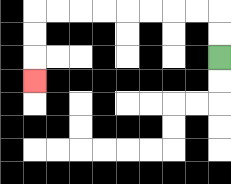{'start': '[9, 2]', 'end': '[1, 3]', 'path_directions': 'U,U,L,L,L,L,L,L,L,L,D,D,D', 'path_coordinates': '[[9, 2], [9, 1], [9, 0], [8, 0], [7, 0], [6, 0], [5, 0], [4, 0], [3, 0], [2, 0], [1, 0], [1, 1], [1, 2], [1, 3]]'}